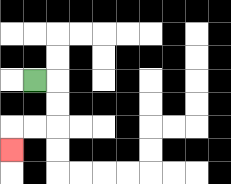{'start': '[1, 3]', 'end': '[0, 6]', 'path_directions': 'R,D,D,L,L,D', 'path_coordinates': '[[1, 3], [2, 3], [2, 4], [2, 5], [1, 5], [0, 5], [0, 6]]'}